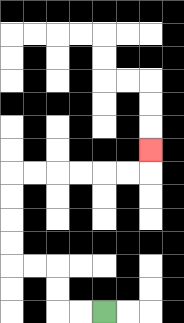{'start': '[4, 13]', 'end': '[6, 6]', 'path_directions': 'L,L,U,U,L,L,U,U,U,U,R,R,R,R,R,R,U', 'path_coordinates': '[[4, 13], [3, 13], [2, 13], [2, 12], [2, 11], [1, 11], [0, 11], [0, 10], [0, 9], [0, 8], [0, 7], [1, 7], [2, 7], [3, 7], [4, 7], [5, 7], [6, 7], [6, 6]]'}